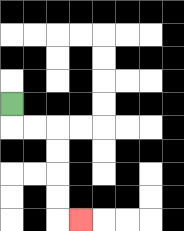{'start': '[0, 4]', 'end': '[3, 9]', 'path_directions': 'D,R,R,D,D,D,D,R', 'path_coordinates': '[[0, 4], [0, 5], [1, 5], [2, 5], [2, 6], [2, 7], [2, 8], [2, 9], [3, 9]]'}